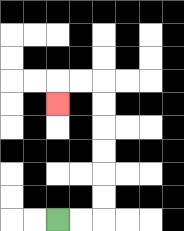{'start': '[2, 9]', 'end': '[2, 4]', 'path_directions': 'R,R,U,U,U,U,U,U,L,L,D', 'path_coordinates': '[[2, 9], [3, 9], [4, 9], [4, 8], [4, 7], [4, 6], [4, 5], [4, 4], [4, 3], [3, 3], [2, 3], [2, 4]]'}